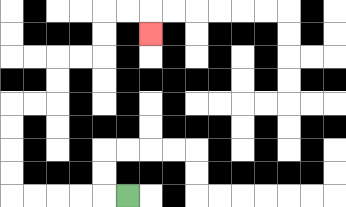{'start': '[5, 8]', 'end': '[6, 1]', 'path_directions': 'L,L,L,L,L,U,U,U,U,R,R,U,U,R,R,U,U,R,R,D', 'path_coordinates': '[[5, 8], [4, 8], [3, 8], [2, 8], [1, 8], [0, 8], [0, 7], [0, 6], [0, 5], [0, 4], [1, 4], [2, 4], [2, 3], [2, 2], [3, 2], [4, 2], [4, 1], [4, 0], [5, 0], [6, 0], [6, 1]]'}